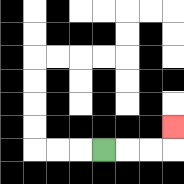{'start': '[4, 6]', 'end': '[7, 5]', 'path_directions': 'R,R,R,U', 'path_coordinates': '[[4, 6], [5, 6], [6, 6], [7, 6], [7, 5]]'}